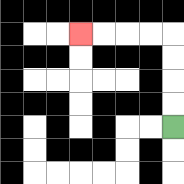{'start': '[7, 5]', 'end': '[3, 1]', 'path_directions': 'U,U,U,U,L,L,L,L', 'path_coordinates': '[[7, 5], [7, 4], [7, 3], [7, 2], [7, 1], [6, 1], [5, 1], [4, 1], [3, 1]]'}